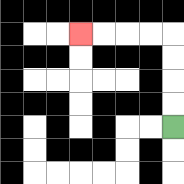{'start': '[7, 5]', 'end': '[3, 1]', 'path_directions': 'U,U,U,U,L,L,L,L', 'path_coordinates': '[[7, 5], [7, 4], [7, 3], [7, 2], [7, 1], [6, 1], [5, 1], [4, 1], [3, 1]]'}